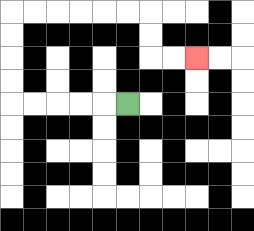{'start': '[5, 4]', 'end': '[8, 2]', 'path_directions': 'L,L,L,L,L,U,U,U,U,R,R,R,R,R,R,D,D,R,R', 'path_coordinates': '[[5, 4], [4, 4], [3, 4], [2, 4], [1, 4], [0, 4], [0, 3], [0, 2], [0, 1], [0, 0], [1, 0], [2, 0], [3, 0], [4, 0], [5, 0], [6, 0], [6, 1], [6, 2], [7, 2], [8, 2]]'}